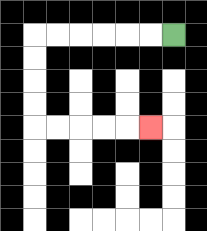{'start': '[7, 1]', 'end': '[6, 5]', 'path_directions': 'L,L,L,L,L,L,D,D,D,D,R,R,R,R,R', 'path_coordinates': '[[7, 1], [6, 1], [5, 1], [4, 1], [3, 1], [2, 1], [1, 1], [1, 2], [1, 3], [1, 4], [1, 5], [2, 5], [3, 5], [4, 5], [5, 5], [6, 5]]'}